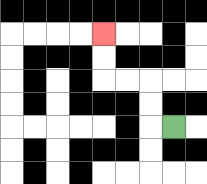{'start': '[7, 5]', 'end': '[4, 1]', 'path_directions': 'L,U,U,L,L,U,U', 'path_coordinates': '[[7, 5], [6, 5], [6, 4], [6, 3], [5, 3], [4, 3], [4, 2], [4, 1]]'}